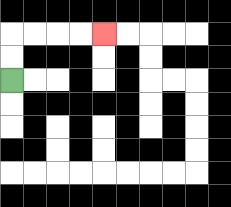{'start': '[0, 3]', 'end': '[4, 1]', 'path_directions': 'U,U,R,R,R,R', 'path_coordinates': '[[0, 3], [0, 2], [0, 1], [1, 1], [2, 1], [3, 1], [4, 1]]'}